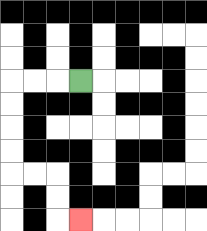{'start': '[3, 3]', 'end': '[3, 9]', 'path_directions': 'L,L,L,D,D,D,D,R,R,D,D,R', 'path_coordinates': '[[3, 3], [2, 3], [1, 3], [0, 3], [0, 4], [0, 5], [0, 6], [0, 7], [1, 7], [2, 7], [2, 8], [2, 9], [3, 9]]'}